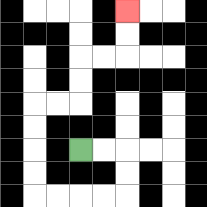{'start': '[3, 6]', 'end': '[5, 0]', 'path_directions': 'R,R,D,D,L,L,L,L,U,U,U,U,R,R,U,U,R,R,U,U', 'path_coordinates': '[[3, 6], [4, 6], [5, 6], [5, 7], [5, 8], [4, 8], [3, 8], [2, 8], [1, 8], [1, 7], [1, 6], [1, 5], [1, 4], [2, 4], [3, 4], [3, 3], [3, 2], [4, 2], [5, 2], [5, 1], [5, 0]]'}